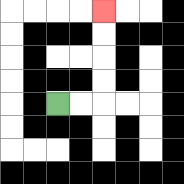{'start': '[2, 4]', 'end': '[4, 0]', 'path_directions': 'R,R,U,U,U,U', 'path_coordinates': '[[2, 4], [3, 4], [4, 4], [4, 3], [4, 2], [4, 1], [4, 0]]'}